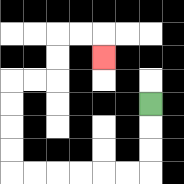{'start': '[6, 4]', 'end': '[4, 2]', 'path_directions': 'D,D,D,L,L,L,L,L,L,U,U,U,U,R,R,U,U,R,R,D', 'path_coordinates': '[[6, 4], [6, 5], [6, 6], [6, 7], [5, 7], [4, 7], [3, 7], [2, 7], [1, 7], [0, 7], [0, 6], [0, 5], [0, 4], [0, 3], [1, 3], [2, 3], [2, 2], [2, 1], [3, 1], [4, 1], [4, 2]]'}